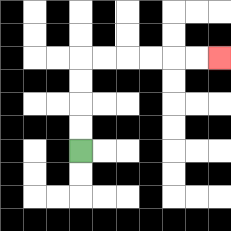{'start': '[3, 6]', 'end': '[9, 2]', 'path_directions': 'U,U,U,U,R,R,R,R,R,R', 'path_coordinates': '[[3, 6], [3, 5], [3, 4], [3, 3], [3, 2], [4, 2], [5, 2], [6, 2], [7, 2], [8, 2], [9, 2]]'}